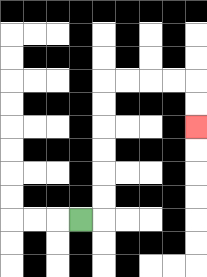{'start': '[3, 9]', 'end': '[8, 5]', 'path_directions': 'R,U,U,U,U,U,U,R,R,R,R,D,D', 'path_coordinates': '[[3, 9], [4, 9], [4, 8], [4, 7], [4, 6], [4, 5], [4, 4], [4, 3], [5, 3], [6, 3], [7, 3], [8, 3], [8, 4], [8, 5]]'}